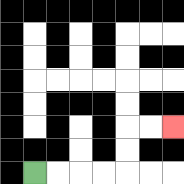{'start': '[1, 7]', 'end': '[7, 5]', 'path_directions': 'R,R,R,R,U,U,R,R', 'path_coordinates': '[[1, 7], [2, 7], [3, 7], [4, 7], [5, 7], [5, 6], [5, 5], [6, 5], [7, 5]]'}